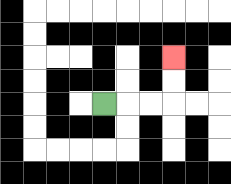{'start': '[4, 4]', 'end': '[7, 2]', 'path_directions': 'R,R,R,U,U', 'path_coordinates': '[[4, 4], [5, 4], [6, 4], [7, 4], [7, 3], [7, 2]]'}